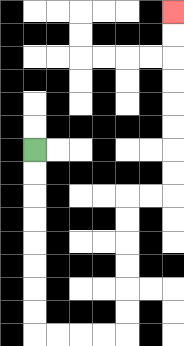{'start': '[1, 6]', 'end': '[7, 0]', 'path_directions': 'D,D,D,D,D,D,D,D,R,R,R,R,U,U,U,U,U,U,R,R,U,U,U,U,U,U,U,U', 'path_coordinates': '[[1, 6], [1, 7], [1, 8], [1, 9], [1, 10], [1, 11], [1, 12], [1, 13], [1, 14], [2, 14], [3, 14], [4, 14], [5, 14], [5, 13], [5, 12], [5, 11], [5, 10], [5, 9], [5, 8], [6, 8], [7, 8], [7, 7], [7, 6], [7, 5], [7, 4], [7, 3], [7, 2], [7, 1], [7, 0]]'}